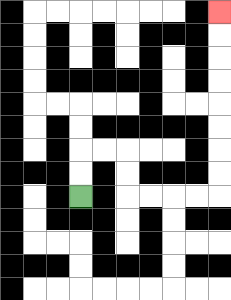{'start': '[3, 8]', 'end': '[9, 0]', 'path_directions': 'U,U,R,R,D,D,R,R,R,R,U,U,U,U,U,U,U,U', 'path_coordinates': '[[3, 8], [3, 7], [3, 6], [4, 6], [5, 6], [5, 7], [5, 8], [6, 8], [7, 8], [8, 8], [9, 8], [9, 7], [9, 6], [9, 5], [9, 4], [9, 3], [9, 2], [9, 1], [9, 0]]'}